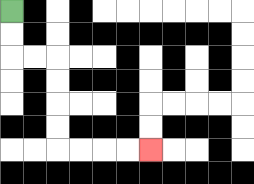{'start': '[0, 0]', 'end': '[6, 6]', 'path_directions': 'D,D,R,R,D,D,D,D,R,R,R,R', 'path_coordinates': '[[0, 0], [0, 1], [0, 2], [1, 2], [2, 2], [2, 3], [2, 4], [2, 5], [2, 6], [3, 6], [4, 6], [5, 6], [6, 6]]'}